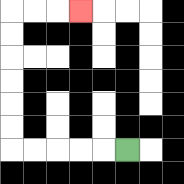{'start': '[5, 6]', 'end': '[3, 0]', 'path_directions': 'L,L,L,L,L,U,U,U,U,U,U,R,R,R', 'path_coordinates': '[[5, 6], [4, 6], [3, 6], [2, 6], [1, 6], [0, 6], [0, 5], [0, 4], [0, 3], [0, 2], [0, 1], [0, 0], [1, 0], [2, 0], [3, 0]]'}